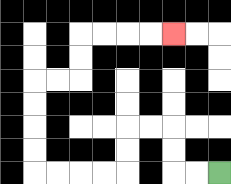{'start': '[9, 7]', 'end': '[7, 1]', 'path_directions': 'L,L,U,U,L,L,D,D,L,L,L,L,U,U,U,U,R,R,U,U,R,R,R,R', 'path_coordinates': '[[9, 7], [8, 7], [7, 7], [7, 6], [7, 5], [6, 5], [5, 5], [5, 6], [5, 7], [4, 7], [3, 7], [2, 7], [1, 7], [1, 6], [1, 5], [1, 4], [1, 3], [2, 3], [3, 3], [3, 2], [3, 1], [4, 1], [5, 1], [6, 1], [7, 1]]'}